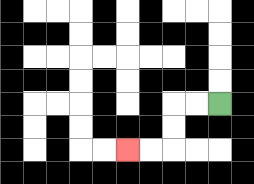{'start': '[9, 4]', 'end': '[5, 6]', 'path_directions': 'L,L,D,D,L,L', 'path_coordinates': '[[9, 4], [8, 4], [7, 4], [7, 5], [7, 6], [6, 6], [5, 6]]'}